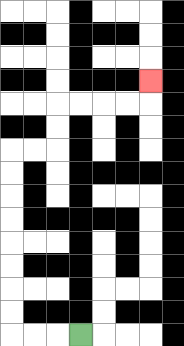{'start': '[3, 14]', 'end': '[6, 3]', 'path_directions': 'L,L,L,U,U,U,U,U,U,U,U,R,R,U,U,R,R,R,R,U', 'path_coordinates': '[[3, 14], [2, 14], [1, 14], [0, 14], [0, 13], [0, 12], [0, 11], [0, 10], [0, 9], [0, 8], [0, 7], [0, 6], [1, 6], [2, 6], [2, 5], [2, 4], [3, 4], [4, 4], [5, 4], [6, 4], [6, 3]]'}